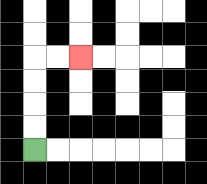{'start': '[1, 6]', 'end': '[3, 2]', 'path_directions': 'U,U,U,U,R,R', 'path_coordinates': '[[1, 6], [1, 5], [1, 4], [1, 3], [1, 2], [2, 2], [3, 2]]'}